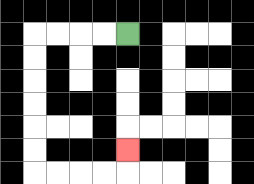{'start': '[5, 1]', 'end': '[5, 6]', 'path_directions': 'L,L,L,L,D,D,D,D,D,D,R,R,R,R,U', 'path_coordinates': '[[5, 1], [4, 1], [3, 1], [2, 1], [1, 1], [1, 2], [1, 3], [1, 4], [1, 5], [1, 6], [1, 7], [2, 7], [3, 7], [4, 7], [5, 7], [5, 6]]'}